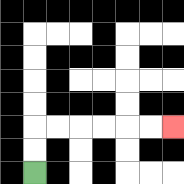{'start': '[1, 7]', 'end': '[7, 5]', 'path_directions': 'U,U,R,R,R,R,R,R', 'path_coordinates': '[[1, 7], [1, 6], [1, 5], [2, 5], [3, 5], [4, 5], [5, 5], [6, 5], [7, 5]]'}